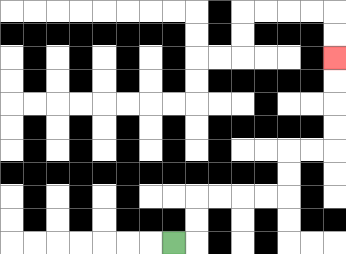{'start': '[7, 10]', 'end': '[14, 2]', 'path_directions': 'R,U,U,R,R,R,R,U,U,R,R,U,U,U,U', 'path_coordinates': '[[7, 10], [8, 10], [8, 9], [8, 8], [9, 8], [10, 8], [11, 8], [12, 8], [12, 7], [12, 6], [13, 6], [14, 6], [14, 5], [14, 4], [14, 3], [14, 2]]'}